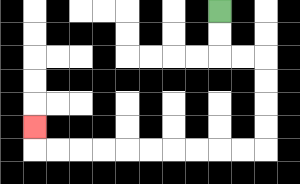{'start': '[9, 0]', 'end': '[1, 5]', 'path_directions': 'D,D,R,R,D,D,D,D,L,L,L,L,L,L,L,L,L,L,U', 'path_coordinates': '[[9, 0], [9, 1], [9, 2], [10, 2], [11, 2], [11, 3], [11, 4], [11, 5], [11, 6], [10, 6], [9, 6], [8, 6], [7, 6], [6, 6], [5, 6], [4, 6], [3, 6], [2, 6], [1, 6], [1, 5]]'}